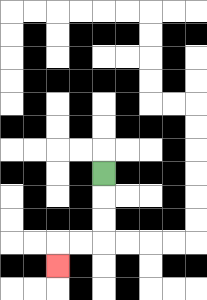{'start': '[4, 7]', 'end': '[2, 11]', 'path_directions': 'D,D,D,L,L,D', 'path_coordinates': '[[4, 7], [4, 8], [4, 9], [4, 10], [3, 10], [2, 10], [2, 11]]'}